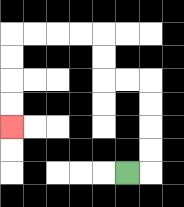{'start': '[5, 7]', 'end': '[0, 5]', 'path_directions': 'R,U,U,U,U,L,L,U,U,L,L,L,L,D,D,D,D', 'path_coordinates': '[[5, 7], [6, 7], [6, 6], [6, 5], [6, 4], [6, 3], [5, 3], [4, 3], [4, 2], [4, 1], [3, 1], [2, 1], [1, 1], [0, 1], [0, 2], [0, 3], [0, 4], [0, 5]]'}